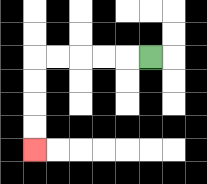{'start': '[6, 2]', 'end': '[1, 6]', 'path_directions': 'L,L,L,L,L,D,D,D,D', 'path_coordinates': '[[6, 2], [5, 2], [4, 2], [3, 2], [2, 2], [1, 2], [1, 3], [1, 4], [1, 5], [1, 6]]'}